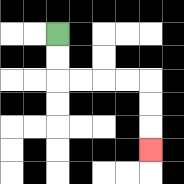{'start': '[2, 1]', 'end': '[6, 6]', 'path_directions': 'D,D,R,R,R,R,D,D,D', 'path_coordinates': '[[2, 1], [2, 2], [2, 3], [3, 3], [4, 3], [5, 3], [6, 3], [6, 4], [6, 5], [6, 6]]'}